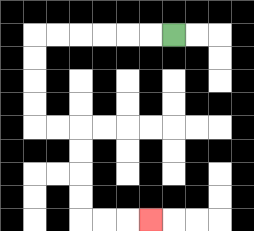{'start': '[7, 1]', 'end': '[6, 9]', 'path_directions': 'L,L,L,L,L,L,D,D,D,D,R,R,D,D,D,D,R,R,R', 'path_coordinates': '[[7, 1], [6, 1], [5, 1], [4, 1], [3, 1], [2, 1], [1, 1], [1, 2], [1, 3], [1, 4], [1, 5], [2, 5], [3, 5], [3, 6], [3, 7], [3, 8], [3, 9], [4, 9], [5, 9], [6, 9]]'}